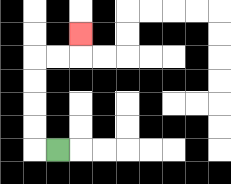{'start': '[2, 6]', 'end': '[3, 1]', 'path_directions': 'L,U,U,U,U,R,R,U', 'path_coordinates': '[[2, 6], [1, 6], [1, 5], [1, 4], [1, 3], [1, 2], [2, 2], [3, 2], [3, 1]]'}